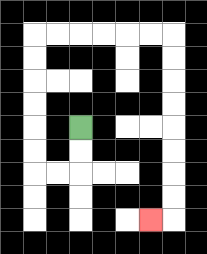{'start': '[3, 5]', 'end': '[6, 9]', 'path_directions': 'D,D,L,L,U,U,U,U,U,U,R,R,R,R,R,R,D,D,D,D,D,D,D,D,L', 'path_coordinates': '[[3, 5], [3, 6], [3, 7], [2, 7], [1, 7], [1, 6], [1, 5], [1, 4], [1, 3], [1, 2], [1, 1], [2, 1], [3, 1], [4, 1], [5, 1], [6, 1], [7, 1], [7, 2], [7, 3], [7, 4], [7, 5], [7, 6], [7, 7], [7, 8], [7, 9], [6, 9]]'}